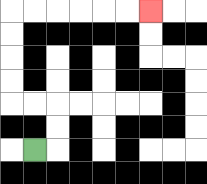{'start': '[1, 6]', 'end': '[6, 0]', 'path_directions': 'R,U,U,L,L,U,U,U,U,R,R,R,R,R,R', 'path_coordinates': '[[1, 6], [2, 6], [2, 5], [2, 4], [1, 4], [0, 4], [0, 3], [0, 2], [0, 1], [0, 0], [1, 0], [2, 0], [3, 0], [4, 0], [5, 0], [6, 0]]'}